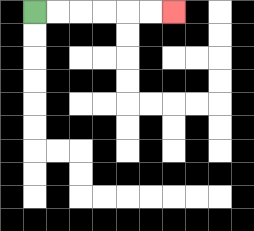{'start': '[1, 0]', 'end': '[7, 0]', 'path_directions': 'R,R,R,R,R,R', 'path_coordinates': '[[1, 0], [2, 0], [3, 0], [4, 0], [5, 0], [6, 0], [7, 0]]'}